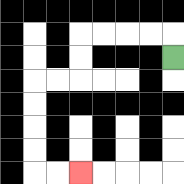{'start': '[7, 2]', 'end': '[3, 7]', 'path_directions': 'U,L,L,L,L,D,D,L,L,D,D,D,D,R,R', 'path_coordinates': '[[7, 2], [7, 1], [6, 1], [5, 1], [4, 1], [3, 1], [3, 2], [3, 3], [2, 3], [1, 3], [1, 4], [1, 5], [1, 6], [1, 7], [2, 7], [3, 7]]'}